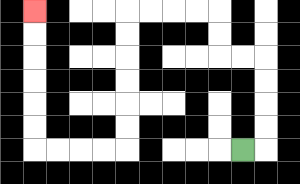{'start': '[10, 6]', 'end': '[1, 0]', 'path_directions': 'R,U,U,U,U,L,L,U,U,L,L,L,L,D,D,D,D,D,D,L,L,L,L,U,U,U,U,U,U', 'path_coordinates': '[[10, 6], [11, 6], [11, 5], [11, 4], [11, 3], [11, 2], [10, 2], [9, 2], [9, 1], [9, 0], [8, 0], [7, 0], [6, 0], [5, 0], [5, 1], [5, 2], [5, 3], [5, 4], [5, 5], [5, 6], [4, 6], [3, 6], [2, 6], [1, 6], [1, 5], [1, 4], [1, 3], [1, 2], [1, 1], [1, 0]]'}